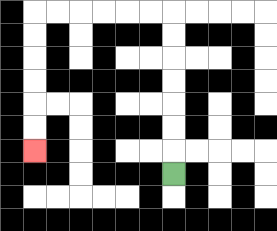{'start': '[7, 7]', 'end': '[1, 6]', 'path_directions': 'U,U,U,U,U,U,U,L,L,L,L,L,L,D,D,D,D,D,D', 'path_coordinates': '[[7, 7], [7, 6], [7, 5], [7, 4], [7, 3], [7, 2], [7, 1], [7, 0], [6, 0], [5, 0], [4, 0], [3, 0], [2, 0], [1, 0], [1, 1], [1, 2], [1, 3], [1, 4], [1, 5], [1, 6]]'}